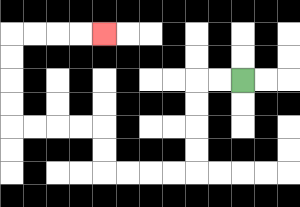{'start': '[10, 3]', 'end': '[4, 1]', 'path_directions': 'L,L,D,D,D,D,L,L,L,L,U,U,L,L,L,L,U,U,U,U,R,R,R,R', 'path_coordinates': '[[10, 3], [9, 3], [8, 3], [8, 4], [8, 5], [8, 6], [8, 7], [7, 7], [6, 7], [5, 7], [4, 7], [4, 6], [4, 5], [3, 5], [2, 5], [1, 5], [0, 5], [0, 4], [0, 3], [0, 2], [0, 1], [1, 1], [2, 1], [3, 1], [4, 1]]'}